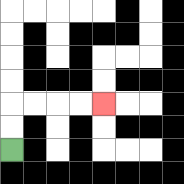{'start': '[0, 6]', 'end': '[4, 4]', 'path_directions': 'U,U,R,R,R,R', 'path_coordinates': '[[0, 6], [0, 5], [0, 4], [1, 4], [2, 4], [3, 4], [4, 4]]'}